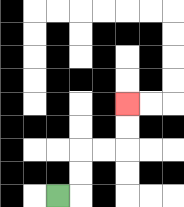{'start': '[2, 8]', 'end': '[5, 4]', 'path_directions': 'R,U,U,R,R,U,U', 'path_coordinates': '[[2, 8], [3, 8], [3, 7], [3, 6], [4, 6], [5, 6], [5, 5], [5, 4]]'}